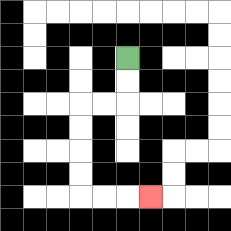{'start': '[5, 2]', 'end': '[6, 8]', 'path_directions': 'D,D,L,L,D,D,D,D,R,R,R', 'path_coordinates': '[[5, 2], [5, 3], [5, 4], [4, 4], [3, 4], [3, 5], [3, 6], [3, 7], [3, 8], [4, 8], [5, 8], [6, 8]]'}